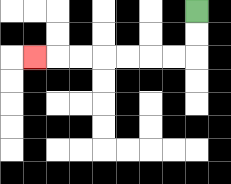{'start': '[8, 0]', 'end': '[1, 2]', 'path_directions': 'D,D,L,L,L,L,L,L,L', 'path_coordinates': '[[8, 0], [8, 1], [8, 2], [7, 2], [6, 2], [5, 2], [4, 2], [3, 2], [2, 2], [1, 2]]'}